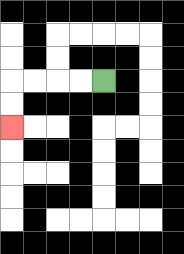{'start': '[4, 3]', 'end': '[0, 5]', 'path_directions': 'L,L,L,L,D,D', 'path_coordinates': '[[4, 3], [3, 3], [2, 3], [1, 3], [0, 3], [0, 4], [0, 5]]'}